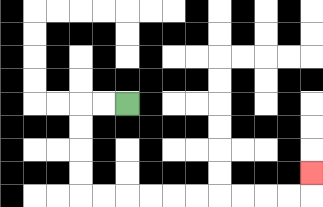{'start': '[5, 4]', 'end': '[13, 7]', 'path_directions': 'L,L,D,D,D,D,R,R,R,R,R,R,R,R,R,R,U', 'path_coordinates': '[[5, 4], [4, 4], [3, 4], [3, 5], [3, 6], [3, 7], [3, 8], [4, 8], [5, 8], [6, 8], [7, 8], [8, 8], [9, 8], [10, 8], [11, 8], [12, 8], [13, 8], [13, 7]]'}